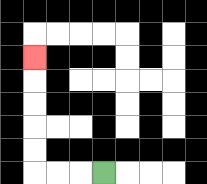{'start': '[4, 7]', 'end': '[1, 2]', 'path_directions': 'L,L,L,U,U,U,U,U', 'path_coordinates': '[[4, 7], [3, 7], [2, 7], [1, 7], [1, 6], [1, 5], [1, 4], [1, 3], [1, 2]]'}